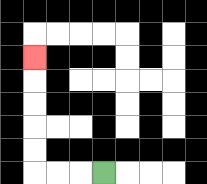{'start': '[4, 7]', 'end': '[1, 2]', 'path_directions': 'L,L,L,U,U,U,U,U', 'path_coordinates': '[[4, 7], [3, 7], [2, 7], [1, 7], [1, 6], [1, 5], [1, 4], [1, 3], [1, 2]]'}